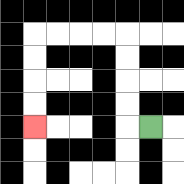{'start': '[6, 5]', 'end': '[1, 5]', 'path_directions': 'L,U,U,U,U,L,L,L,L,D,D,D,D', 'path_coordinates': '[[6, 5], [5, 5], [5, 4], [5, 3], [5, 2], [5, 1], [4, 1], [3, 1], [2, 1], [1, 1], [1, 2], [1, 3], [1, 4], [1, 5]]'}